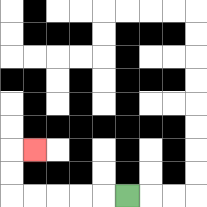{'start': '[5, 8]', 'end': '[1, 6]', 'path_directions': 'L,L,L,L,L,U,U,R', 'path_coordinates': '[[5, 8], [4, 8], [3, 8], [2, 8], [1, 8], [0, 8], [0, 7], [0, 6], [1, 6]]'}